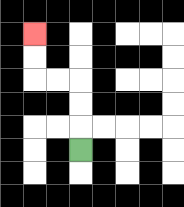{'start': '[3, 6]', 'end': '[1, 1]', 'path_directions': 'U,U,U,L,L,U,U', 'path_coordinates': '[[3, 6], [3, 5], [3, 4], [3, 3], [2, 3], [1, 3], [1, 2], [1, 1]]'}